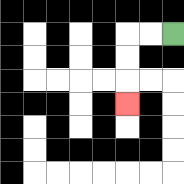{'start': '[7, 1]', 'end': '[5, 4]', 'path_directions': 'L,L,D,D,D', 'path_coordinates': '[[7, 1], [6, 1], [5, 1], [5, 2], [5, 3], [5, 4]]'}